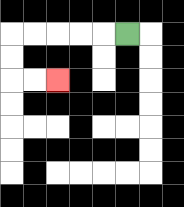{'start': '[5, 1]', 'end': '[2, 3]', 'path_directions': 'L,L,L,L,L,D,D,R,R', 'path_coordinates': '[[5, 1], [4, 1], [3, 1], [2, 1], [1, 1], [0, 1], [0, 2], [0, 3], [1, 3], [2, 3]]'}